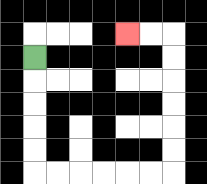{'start': '[1, 2]', 'end': '[5, 1]', 'path_directions': 'D,D,D,D,D,R,R,R,R,R,R,U,U,U,U,U,U,L,L', 'path_coordinates': '[[1, 2], [1, 3], [1, 4], [1, 5], [1, 6], [1, 7], [2, 7], [3, 7], [4, 7], [5, 7], [6, 7], [7, 7], [7, 6], [7, 5], [7, 4], [7, 3], [7, 2], [7, 1], [6, 1], [5, 1]]'}